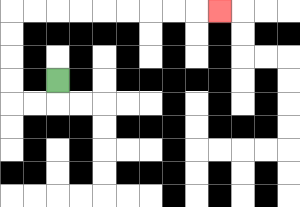{'start': '[2, 3]', 'end': '[9, 0]', 'path_directions': 'D,L,L,U,U,U,U,R,R,R,R,R,R,R,R,R', 'path_coordinates': '[[2, 3], [2, 4], [1, 4], [0, 4], [0, 3], [0, 2], [0, 1], [0, 0], [1, 0], [2, 0], [3, 0], [4, 0], [5, 0], [6, 0], [7, 0], [8, 0], [9, 0]]'}